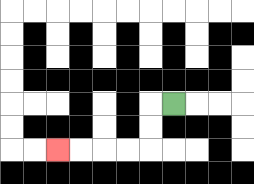{'start': '[7, 4]', 'end': '[2, 6]', 'path_directions': 'L,D,D,L,L,L,L', 'path_coordinates': '[[7, 4], [6, 4], [6, 5], [6, 6], [5, 6], [4, 6], [3, 6], [2, 6]]'}